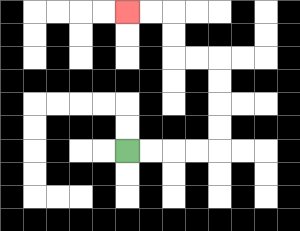{'start': '[5, 6]', 'end': '[5, 0]', 'path_directions': 'R,R,R,R,U,U,U,U,L,L,U,U,L,L', 'path_coordinates': '[[5, 6], [6, 6], [7, 6], [8, 6], [9, 6], [9, 5], [9, 4], [9, 3], [9, 2], [8, 2], [7, 2], [7, 1], [7, 0], [6, 0], [5, 0]]'}